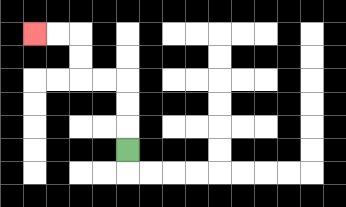{'start': '[5, 6]', 'end': '[1, 1]', 'path_directions': 'U,U,U,L,L,U,U,L,L', 'path_coordinates': '[[5, 6], [5, 5], [5, 4], [5, 3], [4, 3], [3, 3], [3, 2], [3, 1], [2, 1], [1, 1]]'}